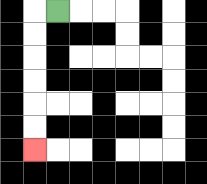{'start': '[2, 0]', 'end': '[1, 6]', 'path_directions': 'L,D,D,D,D,D,D', 'path_coordinates': '[[2, 0], [1, 0], [1, 1], [1, 2], [1, 3], [1, 4], [1, 5], [1, 6]]'}